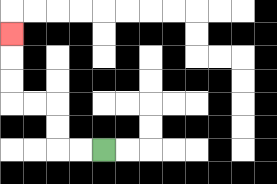{'start': '[4, 6]', 'end': '[0, 1]', 'path_directions': 'L,L,U,U,L,L,U,U,U', 'path_coordinates': '[[4, 6], [3, 6], [2, 6], [2, 5], [2, 4], [1, 4], [0, 4], [0, 3], [0, 2], [0, 1]]'}